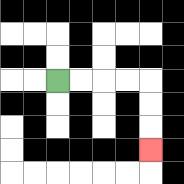{'start': '[2, 3]', 'end': '[6, 6]', 'path_directions': 'R,R,R,R,D,D,D', 'path_coordinates': '[[2, 3], [3, 3], [4, 3], [5, 3], [6, 3], [6, 4], [6, 5], [6, 6]]'}